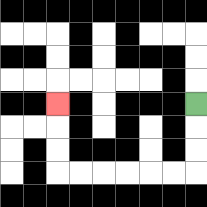{'start': '[8, 4]', 'end': '[2, 4]', 'path_directions': 'D,D,D,L,L,L,L,L,L,U,U,U', 'path_coordinates': '[[8, 4], [8, 5], [8, 6], [8, 7], [7, 7], [6, 7], [5, 7], [4, 7], [3, 7], [2, 7], [2, 6], [2, 5], [2, 4]]'}